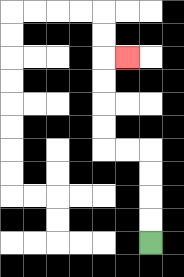{'start': '[6, 10]', 'end': '[5, 2]', 'path_directions': 'U,U,U,U,L,L,U,U,U,U,R', 'path_coordinates': '[[6, 10], [6, 9], [6, 8], [6, 7], [6, 6], [5, 6], [4, 6], [4, 5], [4, 4], [4, 3], [4, 2], [5, 2]]'}